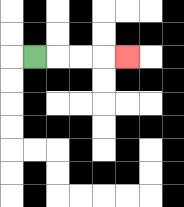{'start': '[1, 2]', 'end': '[5, 2]', 'path_directions': 'R,R,R,R', 'path_coordinates': '[[1, 2], [2, 2], [3, 2], [4, 2], [5, 2]]'}